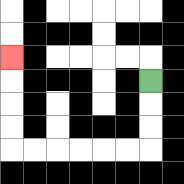{'start': '[6, 3]', 'end': '[0, 2]', 'path_directions': 'D,D,D,L,L,L,L,L,L,U,U,U,U', 'path_coordinates': '[[6, 3], [6, 4], [6, 5], [6, 6], [5, 6], [4, 6], [3, 6], [2, 6], [1, 6], [0, 6], [0, 5], [0, 4], [0, 3], [0, 2]]'}